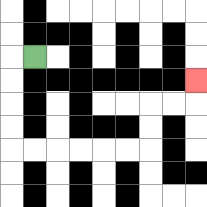{'start': '[1, 2]', 'end': '[8, 3]', 'path_directions': 'L,D,D,D,D,R,R,R,R,R,R,U,U,R,R,U', 'path_coordinates': '[[1, 2], [0, 2], [0, 3], [0, 4], [0, 5], [0, 6], [1, 6], [2, 6], [3, 6], [4, 6], [5, 6], [6, 6], [6, 5], [6, 4], [7, 4], [8, 4], [8, 3]]'}